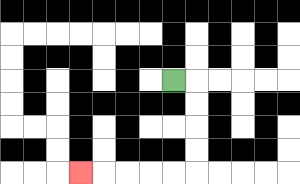{'start': '[7, 3]', 'end': '[3, 7]', 'path_directions': 'R,D,D,D,D,L,L,L,L,L', 'path_coordinates': '[[7, 3], [8, 3], [8, 4], [8, 5], [8, 6], [8, 7], [7, 7], [6, 7], [5, 7], [4, 7], [3, 7]]'}